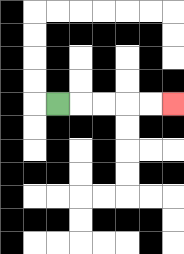{'start': '[2, 4]', 'end': '[7, 4]', 'path_directions': 'R,R,R,R,R', 'path_coordinates': '[[2, 4], [3, 4], [4, 4], [5, 4], [6, 4], [7, 4]]'}